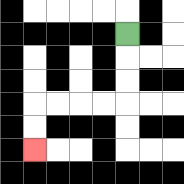{'start': '[5, 1]', 'end': '[1, 6]', 'path_directions': 'D,D,D,L,L,L,L,D,D', 'path_coordinates': '[[5, 1], [5, 2], [5, 3], [5, 4], [4, 4], [3, 4], [2, 4], [1, 4], [1, 5], [1, 6]]'}